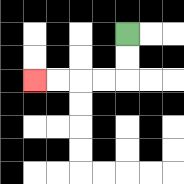{'start': '[5, 1]', 'end': '[1, 3]', 'path_directions': 'D,D,L,L,L,L', 'path_coordinates': '[[5, 1], [5, 2], [5, 3], [4, 3], [3, 3], [2, 3], [1, 3]]'}